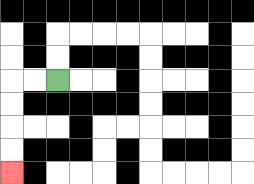{'start': '[2, 3]', 'end': '[0, 7]', 'path_directions': 'L,L,D,D,D,D', 'path_coordinates': '[[2, 3], [1, 3], [0, 3], [0, 4], [0, 5], [0, 6], [0, 7]]'}